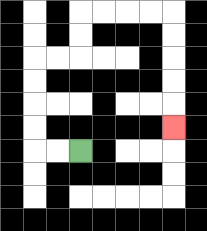{'start': '[3, 6]', 'end': '[7, 5]', 'path_directions': 'L,L,U,U,U,U,R,R,U,U,R,R,R,R,D,D,D,D,D', 'path_coordinates': '[[3, 6], [2, 6], [1, 6], [1, 5], [1, 4], [1, 3], [1, 2], [2, 2], [3, 2], [3, 1], [3, 0], [4, 0], [5, 0], [6, 0], [7, 0], [7, 1], [7, 2], [7, 3], [7, 4], [7, 5]]'}